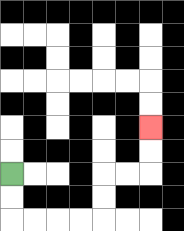{'start': '[0, 7]', 'end': '[6, 5]', 'path_directions': 'D,D,R,R,R,R,U,U,R,R,U,U', 'path_coordinates': '[[0, 7], [0, 8], [0, 9], [1, 9], [2, 9], [3, 9], [4, 9], [4, 8], [4, 7], [5, 7], [6, 7], [6, 6], [6, 5]]'}